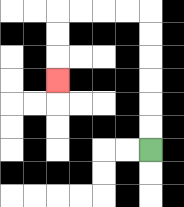{'start': '[6, 6]', 'end': '[2, 3]', 'path_directions': 'U,U,U,U,U,U,L,L,L,L,D,D,D', 'path_coordinates': '[[6, 6], [6, 5], [6, 4], [6, 3], [6, 2], [6, 1], [6, 0], [5, 0], [4, 0], [3, 0], [2, 0], [2, 1], [2, 2], [2, 3]]'}